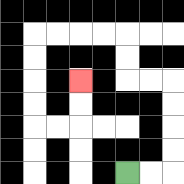{'start': '[5, 7]', 'end': '[3, 3]', 'path_directions': 'R,R,U,U,U,U,L,L,U,U,L,L,L,L,D,D,D,D,R,R,U,U', 'path_coordinates': '[[5, 7], [6, 7], [7, 7], [7, 6], [7, 5], [7, 4], [7, 3], [6, 3], [5, 3], [5, 2], [5, 1], [4, 1], [3, 1], [2, 1], [1, 1], [1, 2], [1, 3], [1, 4], [1, 5], [2, 5], [3, 5], [3, 4], [3, 3]]'}